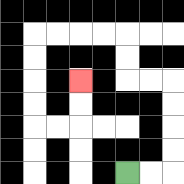{'start': '[5, 7]', 'end': '[3, 3]', 'path_directions': 'R,R,U,U,U,U,L,L,U,U,L,L,L,L,D,D,D,D,R,R,U,U', 'path_coordinates': '[[5, 7], [6, 7], [7, 7], [7, 6], [7, 5], [7, 4], [7, 3], [6, 3], [5, 3], [5, 2], [5, 1], [4, 1], [3, 1], [2, 1], [1, 1], [1, 2], [1, 3], [1, 4], [1, 5], [2, 5], [3, 5], [3, 4], [3, 3]]'}